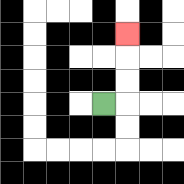{'start': '[4, 4]', 'end': '[5, 1]', 'path_directions': 'R,U,U,U', 'path_coordinates': '[[4, 4], [5, 4], [5, 3], [5, 2], [5, 1]]'}